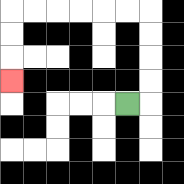{'start': '[5, 4]', 'end': '[0, 3]', 'path_directions': 'R,U,U,U,U,L,L,L,L,L,L,D,D,D', 'path_coordinates': '[[5, 4], [6, 4], [6, 3], [6, 2], [6, 1], [6, 0], [5, 0], [4, 0], [3, 0], [2, 0], [1, 0], [0, 0], [0, 1], [0, 2], [0, 3]]'}